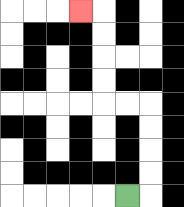{'start': '[5, 8]', 'end': '[3, 0]', 'path_directions': 'R,U,U,U,U,L,L,U,U,U,U,L', 'path_coordinates': '[[5, 8], [6, 8], [6, 7], [6, 6], [6, 5], [6, 4], [5, 4], [4, 4], [4, 3], [4, 2], [4, 1], [4, 0], [3, 0]]'}